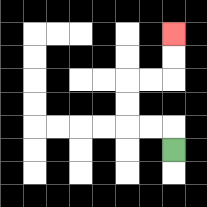{'start': '[7, 6]', 'end': '[7, 1]', 'path_directions': 'U,L,L,U,U,R,R,U,U', 'path_coordinates': '[[7, 6], [7, 5], [6, 5], [5, 5], [5, 4], [5, 3], [6, 3], [7, 3], [7, 2], [7, 1]]'}